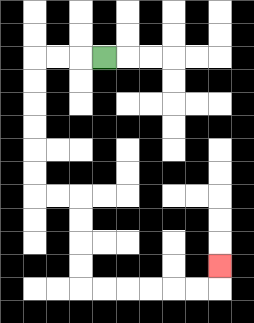{'start': '[4, 2]', 'end': '[9, 11]', 'path_directions': 'L,L,L,D,D,D,D,D,D,R,R,D,D,D,D,R,R,R,R,R,R,U', 'path_coordinates': '[[4, 2], [3, 2], [2, 2], [1, 2], [1, 3], [1, 4], [1, 5], [1, 6], [1, 7], [1, 8], [2, 8], [3, 8], [3, 9], [3, 10], [3, 11], [3, 12], [4, 12], [5, 12], [6, 12], [7, 12], [8, 12], [9, 12], [9, 11]]'}